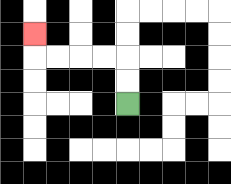{'start': '[5, 4]', 'end': '[1, 1]', 'path_directions': 'U,U,L,L,L,L,U', 'path_coordinates': '[[5, 4], [5, 3], [5, 2], [4, 2], [3, 2], [2, 2], [1, 2], [1, 1]]'}